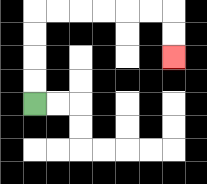{'start': '[1, 4]', 'end': '[7, 2]', 'path_directions': 'U,U,U,U,R,R,R,R,R,R,D,D', 'path_coordinates': '[[1, 4], [1, 3], [1, 2], [1, 1], [1, 0], [2, 0], [3, 0], [4, 0], [5, 0], [6, 0], [7, 0], [7, 1], [7, 2]]'}